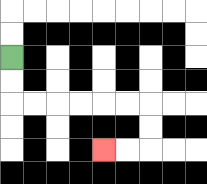{'start': '[0, 2]', 'end': '[4, 6]', 'path_directions': 'D,D,R,R,R,R,R,R,D,D,L,L', 'path_coordinates': '[[0, 2], [0, 3], [0, 4], [1, 4], [2, 4], [3, 4], [4, 4], [5, 4], [6, 4], [6, 5], [6, 6], [5, 6], [4, 6]]'}